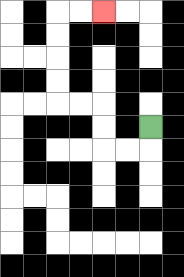{'start': '[6, 5]', 'end': '[4, 0]', 'path_directions': 'D,L,L,U,U,L,L,U,U,U,U,R,R', 'path_coordinates': '[[6, 5], [6, 6], [5, 6], [4, 6], [4, 5], [4, 4], [3, 4], [2, 4], [2, 3], [2, 2], [2, 1], [2, 0], [3, 0], [4, 0]]'}